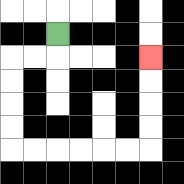{'start': '[2, 1]', 'end': '[6, 2]', 'path_directions': 'D,L,L,D,D,D,D,R,R,R,R,R,R,U,U,U,U', 'path_coordinates': '[[2, 1], [2, 2], [1, 2], [0, 2], [0, 3], [0, 4], [0, 5], [0, 6], [1, 6], [2, 6], [3, 6], [4, 6], [5, 6], [6, 6], [6, 5], [6, 4], [6, 3], [6, 2]]'}